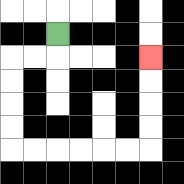{'start': '[2, 1]', 'end': '[6, 2]', 'path_directions': 'D,L,L,D,D,D,D,R,R,R,R,R,R,U,U,U,U', 'path_coordinates': '[[2, 1], [2, 2], [1, 2], [0, 2], [0, 3], [0, 4], [0, 5], [0, 6], [1, 6], [2, 6], [3, 6], [4, 6], [5, 6], [6, 6], [6, 5], [6, 4], [6, 3], [6, 2]]'}